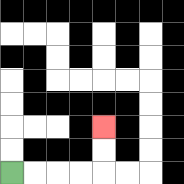{'start': '[0, 7]', 'end': '[4, 5]', 'path_directions': 'R,R,R,R,U,U', 'path_coordinates': '[[0, 7], [1, 7], [2, 7], [3, 7], [4, 7], [4, 6], [4, 5]]'}